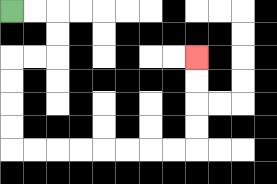{'start': '[0, 0]', 'end': '[8, 2]', 'path_directions': 'R,R,D,D,L,L,D,D,D,D,R,R,R,R,R,R,R,R,U,U,U,U', 'path_coordinates': '[[0, 0], [1, 0], [2, 0], [2, 1], [2, 2], [1, 2], [0, 2], [0, 3], [0, 4], [0, 5], [0, 6], [1, 6], [2, 6], [3, 6], [4, 6], [5, 6], [6, 6], [7, 6], [8, 6], [8, 5], [8, 4], [8, 3], [8, 2]]'}